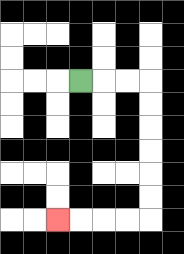{'start': '[3, 3]', 'end': '[2, 9]', 'path_directions': 'R,R,R,D,D,D,D,D,D,L,L,L,L', 'path_coordinates': '[[3, 3], [4, 3], [5, 3], [6, 3], [6, 4], [6, 5], [6, 6], [6, 7], [6, 8], [6, 9], [5, 9], [4, 9], [3, 9], [2, 9]]'}